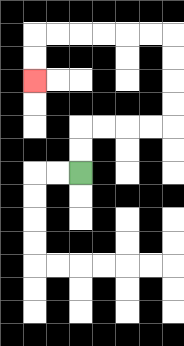{'start': '[3, 7]', 'end': '[1, 3]', 'path_directions': 'U,U,R,R,R,R,U,U,U,U,L,L,L,L,L,L,D,D', 'path_coordinates': '[[3, 7], [3, 6], [3, 5], [4, 5], [5, 5], [6, 5], [7, 5], [7, 4], [7, 3], [7, 2], [7, 1], [6, 1], [5, 1], [4, 1], [3, 1], [2, 1], [1, 1], [1, 2], [1, 3]]'}